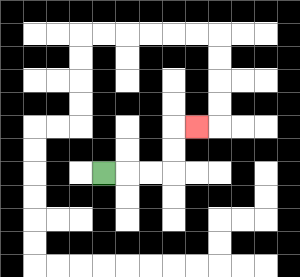{'start': '[4, 7]', 'end': '[8, 5]', 'path_directions': 'R,R,R,U,U,R', 'path_coordinates': '[[4, 7], [5, 7], [6, 7], [7, 7], [7, 6], [7, 5], [8, 5]]'}